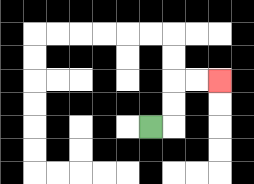{'start': '[6, 5]', 'end': '[9, 3]', 'path_directions': 'R,U,U,R,R', 'path_coordinates': '[[6, 5], [7, 5], [7, 4], [7, 3], [8, 3], [9, 3]]'}